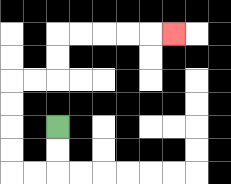{'start': '[2, 5]', 'end': '[7, 1]', 'path_directions': 'D,D,L,L,U,U,U,U,R,R,U,U,R,R,R,R,R', 'path_coordinates': '[[2, 5], [2, 6], [2, 7], [1, 7], [0, 7], [0, 6], [0, 5], [0, 4], [0, 3], [1, 3], [2, 3], [2, 2], [2, 1], [3, 1], [4, 1], [5, 1], [6, 1], [7, 1]]'}